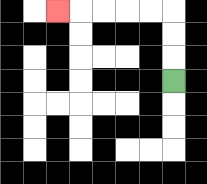{'start': '[7, 3]', 'end': '[2, 0]', 'path_directions': 'U,U,U,L,L,L,L,L', 'path_coordinates': '[[7, 3], [7, 2], [7, 1], [7, 0], [6, 0], [5, 0], [4, 0], [3, 0], [2, 0]]'}